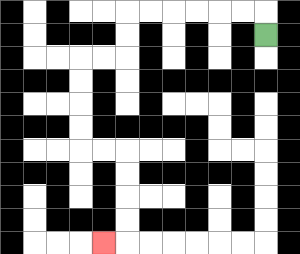{'start': '[11, 1]', 'end': '[4, 10]', 'path_directions': 'U,L,L,L,L,L,L,D,D,L,L,D,D,D,D,R,R,D,D,D,D,L', 'path_coordinates': '[[11, 1], [11, 0], [10, 0], [9, 0], [8, 0], [7, 0], [6, 0], [5, 0], [5, 1], [5, 2], [4, 2], [3, 2], [3, 3], [3, 4], [3, 5], [3, 6], [4, 6], [5, 6], [5, 7], [5, 8], [5, 9], [5, 10], [4, 10]]'}